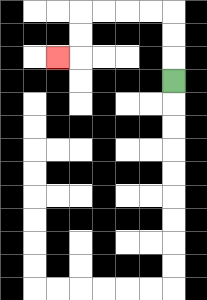{'start': '[7, 3]', 'end': '[2, 2]', 'path_directions': 'U,U,U,L,L,L,L,D,D,L', 'path_coordinates': '[[7, 3], [7, 2], [7, 1], [7, 0], [6, 0], [5, 0], [4, 0], [3, 0], [3, 1], [3, 2], [2, 2]]'}